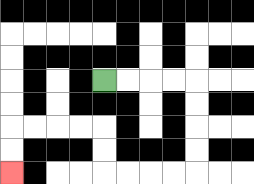{'start': '[4, 3]', 'end': '[0, 7]', 'path_directions': 'R,R,R,R,D,D,D,D,L,L,L,L,U,U,L,L,L,L,D,D', 'path_coordinates': '[[4, 3], [5, 3], [6, 3], [7, 3], [8, 3], [8, 4], [8, 5], [8, 6], [8, 7], [7, 7], [6, 7], [5, 7], [4, 7], [4, 6], [4, 5], [3, 5], [2, 5], [1, 5], [0, 5], [0, 6], [0, 7]]'}